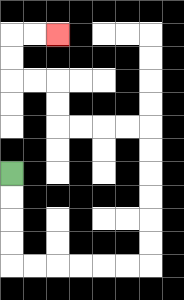{'start': '[0, 7]', 'end': '[2, 1]', 'path_directions': 'D,D,D,D,R,R,R,R,R,R,U,U,U,U,U,U,L,L,L,L,U,U,L,L,U,U,R,R', 'path_coordinates': '[[0, 7], [0, 8], [0, 9], [0, 10], [0, 11], [1, 11], [2, 11], [3, 11], [4, 11], [5, 11], [6, 11], [6, 10], [6, 9], [6, 8], [6, 7], [6, 6], [6, 5], [5, 5], [4, 5], [3, 5], [2, 5], [2, 4], [2, 3], [1, 3], [0, 3], [0, 2], [0, 1], [1, 1], [2, 1]]'}